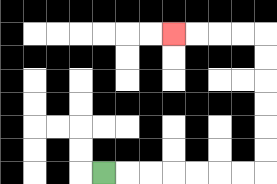{'start': '[4, 7]', 'end': '[7, 1]', 'path_directions': 'R,R,R,R,R,R,R,U,U,U,U,U,U,L,L,L,L', 'path_coordinates': '[[4, 7], [5, 7], [6, 7], [7, 7], [8, 7], [9, 7], [10, 7], [11, 7], [11, 6], [11, 5], [11, 4], [11, 3], [11, 2], [11, 1], [10, 1], [9, 1], [8, 1], [7, 1]]'}